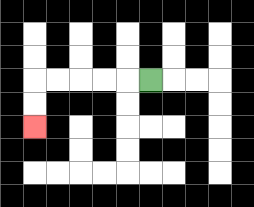{'start': '[6, 3]', 'end': '[1, 5]', 'path_directions': 'L,L,L,L,L,D,D', 'path_coordinates': '[[6, 3], [5, 3], [4, 3], [3, 3], [2, 3], [1, 3], [1, 4], [1, 5]]'}